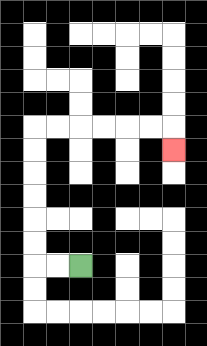{'start': '[3, 11]', 'end': '[7, 6]', 'path_directions': 'L,L,U,U,U,U,U,U,R,R,R,R,R,R,D', 'path_coordinates': '[[3, 11], [2, 11], [1, 11], [1, 10], [1, 9], [1, 8], [1, 7], [1, 6], [1, 5], [2, 5], [3, 5], [4, 5], [5, 5], [6, 5], [7, 5], [7, 6]]'}